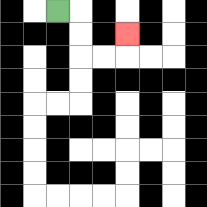{'start': '[2, 0]', 'end': '[5, 1]', 'path_directions': 'R,D,D,R,R,U', 'path_coordinates': '[[2, 0], [3, 0], [3, 1], [3, 2], [4, 2], [5, 2], [5, 1]]'}